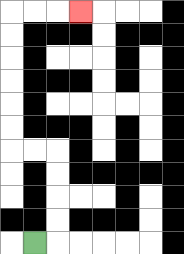{'start': '[1, 10]', 'end': '[3, 0]', 'path_directions': 'R,U,U,U,U,L,L,U,U,U,U,U,U,R,R,R', 'path_coordinates': '[[1, 10], [2, 10], [2, 9], [2, 8], [2, 7], [2, 6], [1, 6], [0, 6], [0, 5], [0, 4], [0, 3], [0, 2], [0, 1], [0, 0], [1, 0], [2, 0], [3, 0]]'}